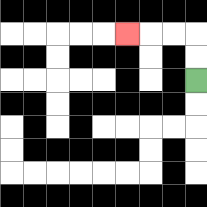{'start': '[8, 3]', 'end': '[5, 1]', 'path_directions': 'U,U,L,L,L', 'path_coordinates': '[[8, 3], [8, 2], [8, 1], [7, 1], [6, 1], [5, 1]]'}